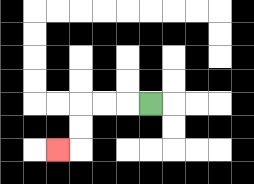{'start': '[6, 4]', 'end': '[2, 6]', 'path_directions': 'L,L,L,D,D,L', 'path_coordinates': '[[6, 4], [5, 4], [4, 4], [3, 4], [3, 5], [3, 6], [2, 6]]'}